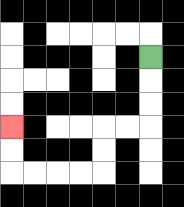{'start': '[6, 2]', 'end': '[0, 5]', 'path_directions': 'D,D,D,L,L,D,D,L,L,L,L,U,U', 'path_coordinates': '[[6, 2], [6, 3], [6, 4], [6, 5], [5, 5], [4, 5], [4, 6], [4, 7], [3, 7], [2, 7], [1, 7], [0, 7], [0, 6], [0, 5]]'}